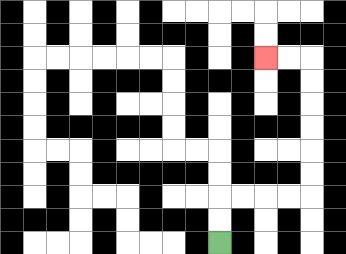{'start': '[9, 10]', 'end': '[11, 2]', 'path_directions': 'U,U,R,R,R,R,U,U,U,U,U,U,L,L', 'path_coordinates': '[[9, 10], [9, 9], [9, 8], [10, 8], [11, 8], [12, 8], [13, 8], [13, 7], [13, 6], [13, 5], [13, 4], [13, 3], [13, 2], [12, 2], [11, 2]]'}